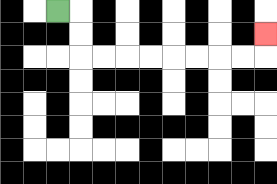{'start': '[2, 0]', 'end': '[11, 1]', 'path_directions': 'R,D,D,R,R,R,R,R,R,R,R,U', 'path_coordinates': '[[2, 0], [3, 0], [3, 1], [3, 2], [4, 2], [5, 2], [6, 2], [7, 2], [8, 2], [9, 2], [10, 2], [11, 2], [11, 1]]'}